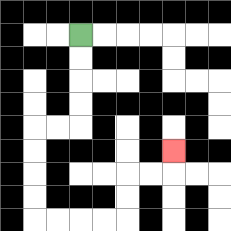{'start': '[3, 1]', 'end': '[7, 6]', 'path_directions': 'D,D,D,D,L,L,D,D,D,D,R,R,R,R,U,U,R,R,U', 'path_coordinates': '[[3, 1], [3, 2], [3, 3], [3, 4], [3, 5], [2, 5], [1, 5], [1, 6], [1, 7], [1, 8], [1, 9], [2, 9], [3, 9], [4, 9], [5, 9], [5, 8], [5, 7], [6, 7], [7, 7], [7, 6]]'}